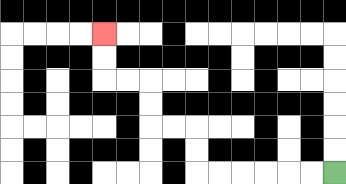{'start': '[14, 7]', 'end': '[4, 1]', 'path_directions': 'L,L,L,L,L,L,U,U,L,L,U,U,L,L,U,U', 'path_coordinates': '[[14, 7], [13, 7], [12, 7], [11, 7], [10, 7], [9, 7], [8, 7], [8, 6], [8, 5], [7, 5], [6, 5], [6, 4], [6, 3], [5, 3], [4, 3], [4, 2], [4, 1]]'}